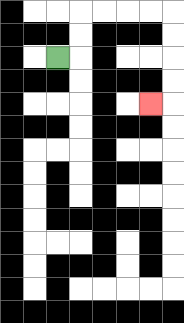{'start': '[2, 2]', 'end': '[6, 4]', 'path_directions': 'R,U,U,R,R,R,R,D,D,D,D,L', 'path_coordinates': '[[2, 2], [3, 2], [3, 1], [3, 0], [4, 0], [5, 0], [6, 0], [7, 0], [7, 1], [7, 2], [7, 3], [7, 4], [6, 4]]'}